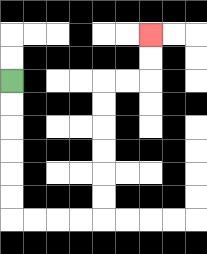{'start': '[0, 3]', 'end': '[6, 1]', 'path_directions': 'D,D,D,D,D,D,R,R,R,R,U,U,U,U,U,U,R,R,U,U', 'path_coordinates': '[[0, 3], [0, 4], [0, 5], [0, 6], [0, 7], [0, 8], [0, 9], [1, 9], [2, 9], [3, 9], [4, 9], [4, 8], [4, 7], [4, 6], [4, 5], [4, 4], [4, 3], [5, 3], [6, 3], [6, 2], [6, 1]]'}